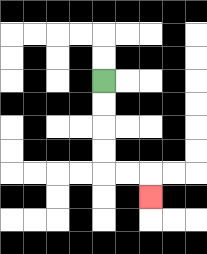{'start': '[4, 3]', 'end': '[6, 8]', 'path_directions': 'D,D,D,D,R,R,D', 'path_coordinates': '[[4, 3], [4, 4], [4, 5], [4, 6], [4, 7], [5, 7], [6, 7], [6, 8]]'}